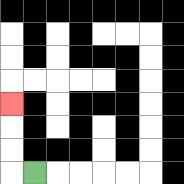{'start': '[1, 7]', 'end': '[0, 4]', 'path_directions': 'L,U,U,U', 'path_coordinates': '[[1, 7], [0, 7], [0, 6], [0, 5], [0, 4]]'}